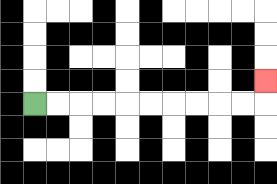{'start': '[1, 4]', 'end': '[11, 3]', 'path_directions': 'R,R,R,R,R,R,R,R,R,R,U', 'path_coordinates': '[[1, 4], [2, 4], [3, 4], [4, 4], [5, 4], [6, 4], [7, 4], [8, 4], [9, 4], [10, 4], [11, 4], [11, 3]]'}